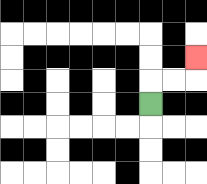{'start': '[6, 4]', 'end': '[8, 2]', 'path_directions': 'U,R,R,U', 'path_coordinates': '[[6, 4], [6, 3], [7, 3], [8, 3], [8, 2]]'}